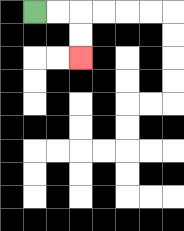{'start': '[1, 0]', 'end': '[3, 2]', 'path_directions': 'R,R,D,D', 'path_coordinates': '[[1, 0], [2, 0], [3, 0], [3, 1], [3, 2]]'}